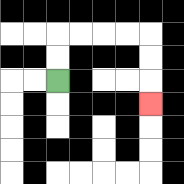{'start': '[2, 3]', 'end': '[6, 4]', 'path_directions': 'U,U,R,R,R,R,D,D,D', 'path_coordinates': '[[2, 3], [2, 2], [2, 1], [3, 1], [4, 1], [5, 1], [6, 1], [6, 2], [6, 3], [6, 4]]'}